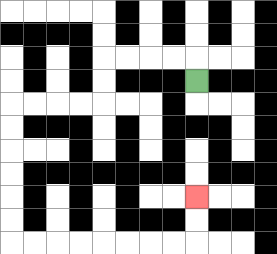{'start': '[8, 3]', 'end': '[8, 8]', 'path_directions': 'U,L,L,L,L,D,D,L,L,L,L,D,D,D,D,D,D,R,R,R,R,R,R,R,R,U,U', 'path_coordinates': '[[8, 3], [8, 2], [7, 2], [6, 2], [5, 2], [4, 2], [4, 3], [4, 4], [3, 4], [2, 4], [1, 4], [0, 4], [0, 5], [0, 6], [0, 7], [0, 8], [0, 9], [0, 10], [1, 10], [2, 10], [3, 10], [4, 10], [5, 10], [6, 10], [7, 10], [8, 10], [8, 9], [8, 8]]'}